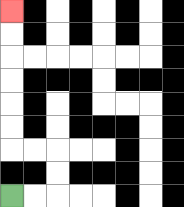{'start': '[0, 8]', 'end': '[0, 0]', 'path_directions': 'R,R,U,U,L,L,U,U,U,U,U,U', 'path_coordinates': '[[0, 8], [1, 8], [2, 8], [2, 7], [2, 6], [1, 6], [0, 6], [0, 5], [0, 4], [0, 3], [0, 2], [0, 1], [0, 0]]'}